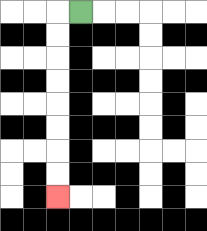{'start': '[3, 0]', 'end': '[2, 8]', 'path_directions': 'L,D,D,D,D,D,D,D,D', 'path_coordinates': '[[3, 0], [2, 0], [2, 1], [2, 2], [2, 3], [2, 4], [2, 5], [2, 6], [2, 7], [2, 8]]'}